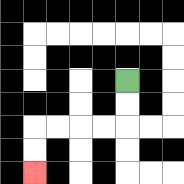{'start': '[5, 3]', 'end': '[1, 7]', 'path_directions': 'D,D,L,L,L,L,D,D', 'path_coordinates': '[[5, 3], [5, 4], [5, 5], [4, 5], [3, 5], [2, 5], [1, 5], [1, 6], [1, 7]]'}